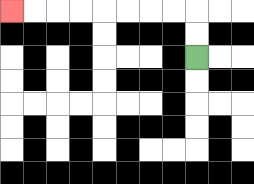{'start': '[8, 2]', 'end': '[0, 0]', 'path_directions': 'U,U,L,L,L,L,L,L,L,L', 'path_coordinates': '[[8, 2], [8, 1], [8, 0], [7, 0], [6, 0], [5, 0], [4, 0], [3, 0], [2, 0], [1, 0], [0, 0]]'}